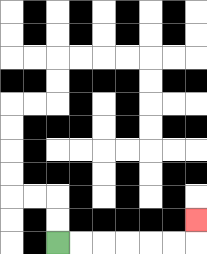{'start': '[2, 10]', 'end': '[8, 9]', 'path_directions': 'R,R,R,R,R,R,U', 'path_coordinates': '[[2, 10], [3, 10], [4, 10], [5, 10], [6, 10], [7, 10], [8, 10], [8, 9]]'}